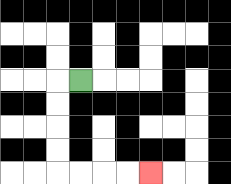{'start': '[3, 3]', 'end': '[6, 7]', 'path_directions': 'L,D,D,D,D,R,R,R,R', 'path_coordinates': '[[3, 3], [2, 3], [2, 4], [2, 5], [2, 6], [2, 7], [3, 7], [4, 7], [5, 7], [6, 7]]'}